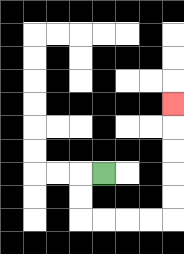{'start': '[4, 7]', 'end': '[7, 4]', 'path_directions': 'L,D,D,R,R,R,R,U,U,U,U,U', 'path_coordinates': '[[4, 7], [3, 7], [3, 8], [3, 9], [4, 9], [5, 9], [6, 9], [7, 9], [7, 8], [7, 7], [7, 6], [7, 5], [7, 4]]'}